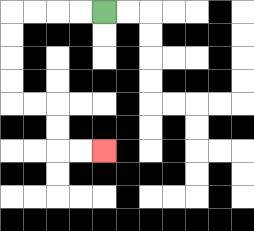{'start': '[4, 0]', 'end': '[4, 6]', 'path_directions': 'L,L,L,L,D,D,D,D,R,R,D,D,R,R', 'path_coordinates': '[[4, 0], [3, 0], [2, 0], [1, 0], [0, 0], [0, 1], [0, 2], [0, 3], [0, 4], [1, 4], [2, 4], [2, 5], [2, 6], [3, 6], [4, 6]]'}